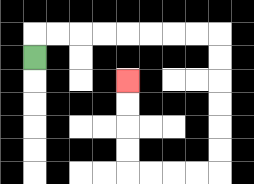{'start': '[1, 2]', 'end': '[5, 3]', 'path_directions': 'U,R,R,R,R,R,R,R,R,D,D,D,D,D,D,L,L,L,L,U,U,U,U', 'path_coordinates': '[[1, 2], [1, 1], [2, 1], [3, 1], [4, 1], [5, 1], [6, 1], [7, 1], [8, 1], [9, 1], [9, 2], [9, 3], [9, 4], [9, 5], [9, 6], [9, 7], [8, 7], [7, 7], [6, 7], [5, 7], [5, 6], [5, 5], [5, 4], [5, 3]]'}